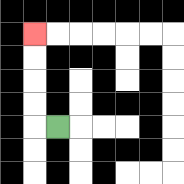{'start': '[2, 5]', 'end': '[1, 1]', 'path_directions': 'L,U,U,U,U', 'path_coordinates': '[[2, 5], [1, 5], [1, 4], [1, 3], [1, 2], [1, 1]]'}